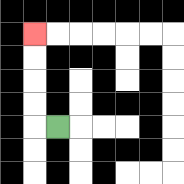{'start': '[2, 5]', 'end': '[1, 1]', 'path_directions': 'L,U,U,U,U', 'path_coordinates': '[[2, 5], [1, 5], [1, 4], [1, 3], [1, 2], [1, 1]]'}